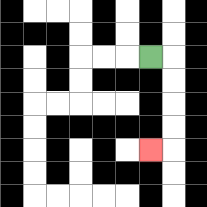{'start': '[6, 2]', 'end': '[6, 6]', 'path_directions': 'R,D,D,D,D,L', 'path_coordinates': '[[6, 2], [7, 2], [7, 3], [7, 4], [7, 5], [7, 6], [6, 6]]'}